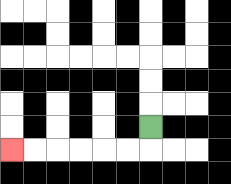{'start': '[6, 5]', 'end': '[0, 6]', 'path_directions': 'D,L,L,L,L,L,L', 'path_coordinates': '[[6, 5], [6, 6], [5, 6], [4, 6], [3, 6], [2, 6], [1, 6], [0, 6]]'}